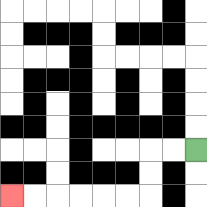{'start': '[8, 6]', 'end': '[0, 8]', 'path_directions': 'L,L,D,D,L,L,L,L,L,L', 'path_coordinates': '[[8, 6], [7, 6], [6, 6], [6, 7], [6, 8], [5, 8], [4, 8], [3, 8], [2, 8], [1, 8], [0, 8]]'}